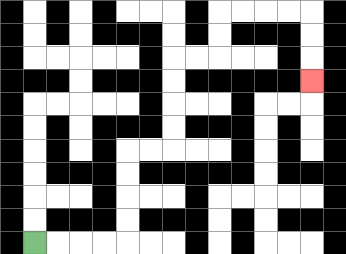{'start': '[1, 10]', 'end': '[13, 3]', 'path_directions': 'R,R,R,R,U,U,U,U,R,R,U,U,U,U,R,R,U,U,R,R,R,R,D,D,D', 'path_coordinates': '[[1, 10], [2, 10], [3, 10], [4, 10], [5, 10], [5, 9], [5, 8], [5, 7], [5, 6], [6, 6], [7, 6], [7, 5], [7, 4], [7, 3], [7, 2], [8, 2], [9, 2], [9, 1], [9, 0], [10, 0], [11, 0], [12, 0], [13, 0], [13, 1], [13, 2], [13, 3]]'}